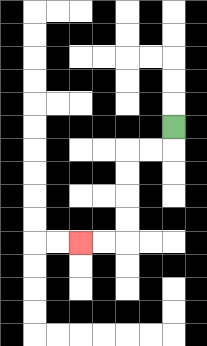{'start': '[7, 5]', 'end': '[3, 10]', 'path_directions': 'D,L,L,D,D,D,D,L,L', 'path_coordinates': '[[7, 5], [7, 6], [6, 6], [5, 6], [5, 7], [5, 8], [5, 9], [5, 10], [4, 10], [3, 10]]'}